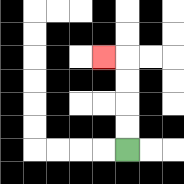{'start': '[5, 6]', 'end': '[4, 2]', 'path_directions': 'U,U,U,U,L', 'path_coordinates': '[[5, 6], [5, 5], [5, 4], [5, 3], [5, 2], [4, 2]]'}